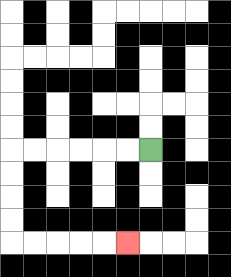{'start': '[6, 6]', 'end': '[5, 10]', 'path_directions': 'L,L,L,L,L,L,D,D,D,D,R,R,R,R,R', 'path_coordinates': '[[6, 6], [5, 6], [4, 6], [3, 6], [2, 6], [1, 6], [0, 6], [0, 7], [0, 8], [0, 9], [0, 10], [1, 10], [2, 10], [3, 10], [4, 10], [5, 10]]'}